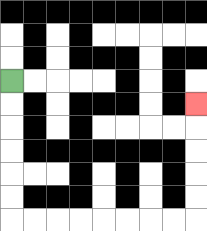{'start': '[0, 3]', 'end': '[8, 4]', 'path_directions': 'D,D,D,D,D,D,R,R,R,R,R,R,R,R,U,U,U,U,U', 'path_coordinates': '[[0, 3], [0, 4], [0, 5], [0, 6], [0, 7], [0, 8], [0, 9], [1, 9], [2, 9], [3, 9], [4, 9], [5, 9], [6, 9], [7, 9], [8, 9], [8, 8], [8, 7], [8, 6], [8, 5], [8, 4]]'}